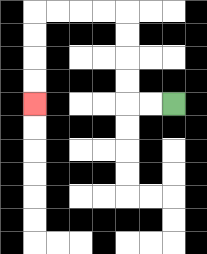{'start': '[7, 4]', 'end': '[1, 4]', 'path_directions': 'L,L,U,U,U,U,L,L,L,L,D,D,D,D', 'path_coordinates': '[[7, 4], [6, 4], [5, 4], [5, 3], [5, 2], [5, 1], [5, 0], [4, 0], [3, 0], [2, 0], [1, 0], [1, 1], [1, 2], [1, 3], [1, 4]]'}